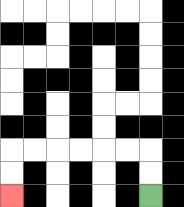{'start': '[6, 8]', 'end': '[0, 8]', 'path_directions': 'U,U,L,L,L,L,L,L,D,D', 'path_coordinates': '[[6, 8], [6, 7], [6, 6], [5, 6], [4, 6], [3, 6], [2, 6], [1, 6], [0, 6], [0, 7], [0, 8]]'}